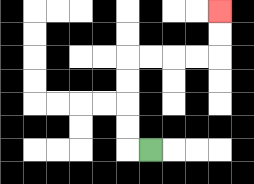{'start': '[6, 6]', 'end': '[9, 0]', 'path_directions': 'L,U,U,U,U,R,R,R,R,U,U', 'path_coordinates': '[[6, 6], [5, 6], [5, 5], [5, 4], [5, 3], [5, 2], [6, 2], [7, 2], [8, 2], [9, 2], [9, 1], [9, 0]]'}